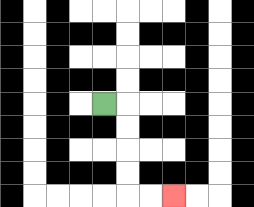{'start': '[4, 4]', 'end': '[7, 8]', 'path_directions': 'R,D,D,D,D,R,R', 'path_coordinates': '[[4, 4], [5, 4], [5, 5], [5, 6], [5, 7], [5, 8], [6, 8], [7, 8]]'}